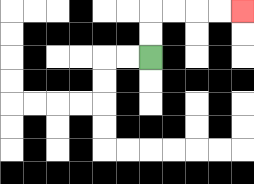{'start': '[6, 2]', 'end': '[10, 0]', 'path_directions': 'U,U,R,R,R,R', 'path_coordinates': '[[6, 2], [6, 1], [6, 0], [7, 0], [8, 0], [9, 0], [10, 0]]'}